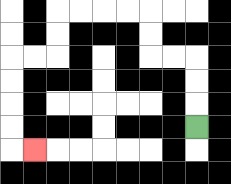{'start': '[8, 5]', 'end': '[1, 6]', 'path_directions': 'U,U,U,L,L,U,U,L,L,L,L,D,D,L,L,D,D,D,D,R', 'path_coordinates': '[[8, 5], [8, 4], [8, 3], [8, 2], [7, 2], [6, 2], [6, 1], [6, 0], [5, 0], [4, 0], [3, 0], [2, 0], [2, 1], [2, 2], [1, 2], [0, 2], [0, 3], [0, 4], [0, 5], [0, 6], [1, 6]]'}